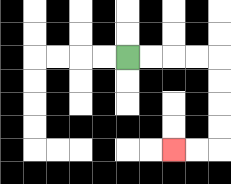{'start': '[5, 2]', 'end': '[7, 6]', 'path_directions': 'R,R,R,R,D,D,D,D,L,L', 'path_coordinates': '[[5, 2], [6, 2], [7, 2], [8, 2], [9, 2], [9, 3], [9, 4], [9, 5], [9, 6], [8, 6], [7, 6]]'}